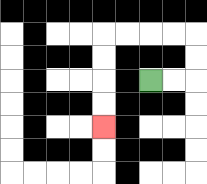{'start': '[6, 3]', 'end': '[4, 5]', 'path_directions': 'R,R,U,U,L,L,L,L,D,D,D,D', 'path_coordinates': '[[6, 3], [7, 3], [8, 3], [8, 2], [8, 1], [7, 1], [6, 1], [5, 1], [4, 1], [4, 2], [4, 3], [4, 4], [4, 5]]'}